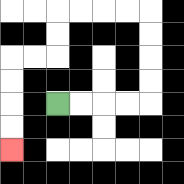{'start': '[2, 4]', 'end': '[0, 6]', 'path_directions': 'R,R,R,R,U,U,U,U,L,L,L,L,D,D,L,L,D,D,D,D', 'path_coordinates': '[[2, 4], [3, 4], [4, 4], [5, 4], [6, 4], [6, 3], [6, 2], [6, 1], [6, 0], [5, 0], [4, 0], [3, 0], [2, 0], [2, 1], [2, 2], [1, 2], [0, 2], [0, 3], [0, 4], [0, 5], [0, 6]]'}